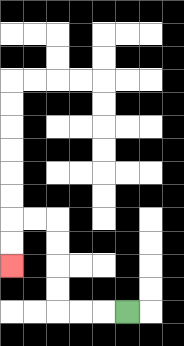{'start': '[5, 13]', 'end': '[0, 11]', 'path_directions': 'L,L,L,U,U,U,U,L,L,D,D', 'path_coordinates': '[[5, 13], [4, 13], [3, 13], [2, 13], [2, 12], [2, 11], [2, 10], [2, 9], [1, 9], [0, 9], [0, 10], [0, 11]]'}